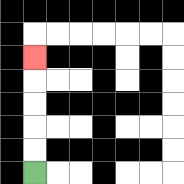{'start': '[1, 7]', 'end': '[1, 2]', 'path_directions': 'U,U,U,U,U', 'path_coordinates': '[[1, 7], [1, 6], [1, 5], [1, 4], [1, 3], [1, 2]]'}